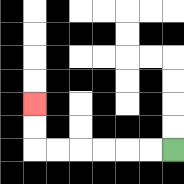{'start': '[7, 6]', 'end': '[1, 4]', 'path_directions': 'L,L,L,L,L,L,U,U', 'path_coordinates': '[[7, 6], [6, 6], [5, 6], [4, 6], [3, 6], [2, 6], [1, 6], [1, 5], [1, 4]]'}